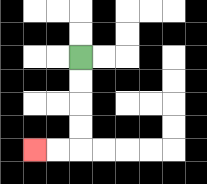{'start': '[3, 2]', 'end': '[1, 6]', 'path_directions': 'D,D,D,D,L,L', 'path_coordinates': '[[3, 2], [3, 3], [3, 4], [3, 5], [3, 6], [2, 6], [1, 6]]'}